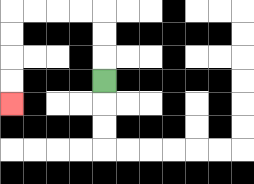{'start': '[4, 3]', 'end': '[0, 4]', 'path_directions': 'U,U,U,L,L,L,L,D,D,D,D', 'path_coordinates': '[[4, 3], [4, 2], [4, 1], [4, 0], [3, 0], [2, 0], [1, 0], [0, 0], [0, 1], [0, 2], [0, 3], [0, 4]]'}